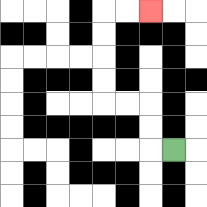{'start': '[7, 6]', 'end': '[6, 0]', 'path_directions': 'L,U,U,L,L,U,U,U,U,R,R', 'path_coordinates': '[[7, 6], [6, 6], [6, 5], [6, 4], [5, 4], [4, 4], [4, 3], [4, 2], [4, 1], [4, 0], [5, 0], [6, 0]]'}